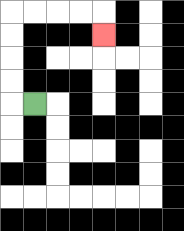{'start': '[1, 4]', 'end': '[4, 1]', 'path_directions': 'L,U,U,U,U,R,R,R,R,D', 'path_coordinates': '[[1, 4], [0, 4], [0, 3], [0, 2], [0, 1], [0, 0], [1, 0], [2, 0], [3, 0], [4, 0], [4, 1]]'}